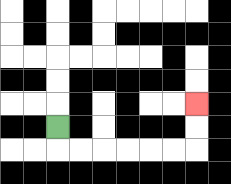{'start': '[2, 5]', 'end': '[8, 4]', 'path_directions': 'D,R,R,R,R,R,R,U,U', 'path_coordinates': '[[2, 5], [2, 6], [3, 6], [4, 6], [5, 6], [6, 6], [7, 6], [8, 6], [8, 5], [8, 4]]'}